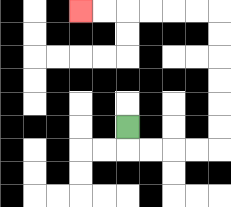{'start': '[5, 5]', 'end': '[3, 0]', 'path_directions': 'D,R,R,R,R,U,U,U,U,U,U,L,L,L,L,L,L', 'path_coordinates': '[[5, 5], [5, 6], [6, 6], [7, 6], [8, 6], [9, 6], [9, 5], [9, 4], [9, 3], [9, 2], [9, 1], [9, 0], [8, 0], [7, 0], [6, 0], [5, 0], [4, 0], [3, 0]]'}